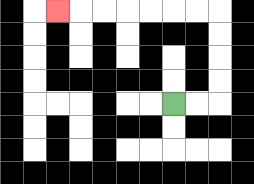{'start': '[7, 4]', 'end': '[2, 0]', 'path_directions': 'R,R,U,U,U,U,L,L,L,L,L,L,L', 'path_coordinates': '[[7, 4], [8, 4], [9, 4], [9, 3], [9, 2], [9, 1], [9, 0], [8, 0], [7, 0], [6, 0], [5, 0], [4, 0], [3, 0], [2, 0]]'}